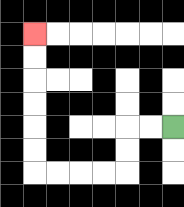{'start': '[7, 5]', 'end': '[1, 1]', 'path_directions': 'L,L,D,D,L,L,L,L,U,U,U,U,U,U', 'path_coordinates': '[[7, 5], [6, 5], [5, 5], [5, 6], [5, 7], [4, 7], [3, 7], [2, 7], [1, 7], [1, 6], [1, 5], [1, 4], [1, 3], [1, 2], [1, 1]]'}